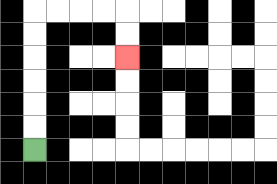{'start': '[1, 6]', 'end': '[5, 2]', 'path_directions': 'U,U,U,U,U,U,R,R,R,R,D,D', 'path_coordinates': '[[1, 6], [1, 5], [1, 4], [1, 3], [1, 2], [1, 1], [1, 0], [2, 0], [3, 0], [4, 0], [5, 0], [5, 1], [5, 2]]'}